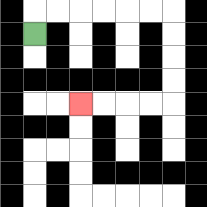{'start': '[1, 1]', 'end': '[3, 4]', 'path_directions': 'U,R,R,R,R,R,R,D,D,D,D,L,L,L,L', 'path_coordinates': '[[1, 1], [1, 0], [2, 0], [3, 0], [4, 0], [5, 0], [6, 0], [7, 0], [7, 1], [7, 2], [7, 3], [7, 4], [6, 4], [5, 4], [4, 4], [3, 4]]'}